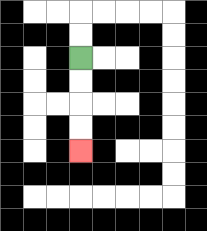{'start': '[3, 2]', 'end': '[3, 6]', 'path_directions': 'D,D,D,D', 'path_coordinates': '[[3, 2], [3, 3], [3, 4], [3, 5], [3, 6]]'}